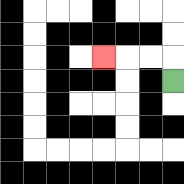{'start': '[7, 3]', 'end': '[4, 2]', 'path_directions': 'U,L,L,L', 'path_coordinates': '[[7, 3], [7, 2], [6, 2], [5, 2], [4, 2]]'}